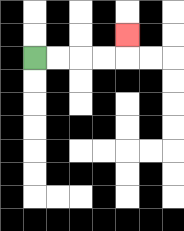{'start': '[1, 2]', 'end': '[5, 1]', 'path_directions': 'R,R,R,R,U', 'path_coordinates': '[[1, 2], [2, 2], [3, 2], [4, 2], [5, 2], [5, 1]]'}